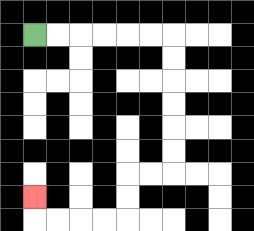{'start': '[1, 1]', 'end': '[1, 8]', 'path_directions': 'R,R,R,R,R,R,D,D,D,D,D,D,L,L,D,D,L,L,L,L,U', 'path_coordinates': '[[1, 1], [2, 1], [3, 1], [4, 1], [5, 1], [6, 1], [7, 1], [7, 2], [7, 3], [7, 4], [7, 5], [7, 6], [7, 7], [6, 7], [5, 7], [5, 8], [5, 9], [4, 9], [3, 9], [2, 9], [1, 9], [1, 8]]'}